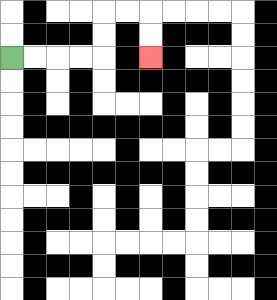{'start': '[0, 2]', 'end': '[6, 2]', 'path_directions': 'R,R,R,R,U,U,R,R,D,D', 'path_coordinates': '[[0, 2], [1, 2], [2, 2], [3, 2], [4, 2], [4, 1], [4, 0], [5, 0], [6, 0], [6, 1], [6, 2]]'}